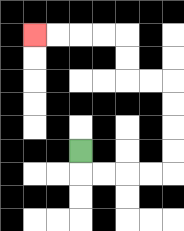{'start': '[3, 6]', 'end': '[1, 1]', 'path_directions': 'D,R,R,R,R,U,U,U,U,L,L,U,U,L,L,L,L', 'path_coordinates': '[[3, 6], [3, 7], [4, 7], [5, 7], [6, 7], [7, 7], [7, 6], [7, 5], [7, 4], [7, 3], [6, 3], [5, 3], [5, 2], [5, 1], [4, 1], [3, 1], [2, 1], [1, 1]]'}